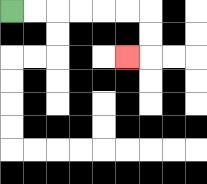{'start': '[0, 0]', 'end': '[5, 2]', 'path_directions': 'R,R,R,R,R,R,D,D,L', 'path_coordinates': '[[0, 0], [1, 0], [2, 0], [3, 0], [4, 0], [5, 0], [6, 0], [6, 1], [6, 2], [5, 2]]'}